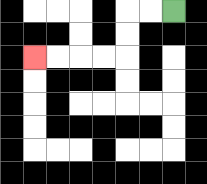{'start': '[7, 0]', 'end': '[1, 2]', 'path_directions': 'L,L,D,D,L,L,L,L', 'path_coordinates': '[[7, 0], [6, 0], [5, 0], [5, 1], [5, 2], [4, 2], [3, 2], [2, 2], [1, 2]]'}